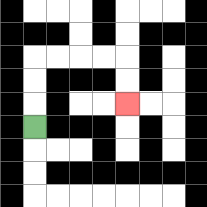{'start': '[1, 5]', 'end': '[5, 4]', 'path_directions': 'U,U,U,R,R,R,R,D,D', 'path_coordinates': '[[1, 5], [1, 4], [1, 3], [1, 2], [2, 2], [3, 2], [4, 2], [5, 2], [5, 3], [5, 4]]'}